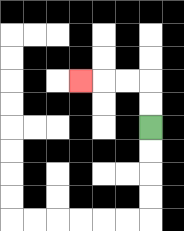{'start': '[6, 5]', 'end': '[3, 3]', 'path_directions': 'U,U,L,L,L', 'path_coordinates': '[[6, 5], [6, 4], [6, 3], [5, 3], [4, 3], [3, 3]]'}